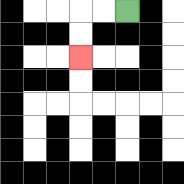{'start': '[5, 0]', 'end': '[3, 2]', 'path_directions': 'L,L,D,D', 'path_coordinates': '[[5, 0], [4, 0], [3, 0], [3, 1], [3, 2]]'}